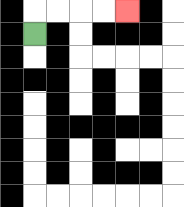{'start': '[1, 1]', 'end': '[5, 0]', 'path_directions': 'U,R,R,R,R', 'path_coordinates': '[[1, 1], [1, 0], [2, 0], [3, 0], [4, 0], [5, 0]]'}